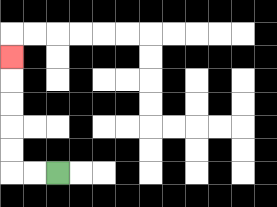{'start': '[2, 7]', 'end': '[0, 2]', 'path_directions': 'L,L,U,U,U,U,U', 'path_coordinates': '[[2, 7], [1, 7], [0, 7], [0, 6], [0, 5], [0, 4], [0, 3], [0, 2]]'}